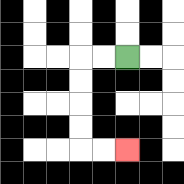{'start': '[5, 2]', 'end': '[5, 6]', 'path_directions': 'L,L,D,D,D,D,R,R', 'path_coordinates': '[[5, 2], [4, 2], [3, 2], [3, 3], [3, 4], [3, 5], [3, 6], [4, 6], [5, 6]]'}